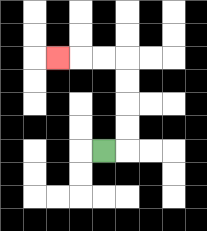{'start': '[4, 6]', 'end': '[2, 2]', 'path_directions': 'R,U,U,U,U,L,L,L', 'path_coordinates': '[[4, 6], [5, 6], [5, 5], [5, 4], [5, 3], [5, 2], [4, 2], [3, 2], [2, 2]]'}